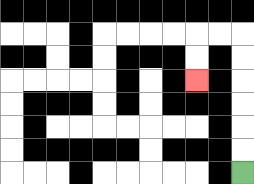{'start': '[10, 7]', 'end': '[8, 3]', 'path_directions': 'U,U,U,U,U,U,L,L,D,D', 'path_coordinates': '[[10, 7], [10, 6], [10, 5], [10, 4], [10, 3], [10, 2], [10, 1], [9, 1], [8, 1], [8, 2], [8, 3]]'}